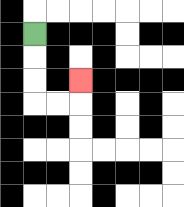{'start': '[1, 1]', 'end': '[3, 3]', 'path_directions': 'D,D,D,R,R,U', 'path_coordinates': '[[1, 1], [1, 2], [1, 3], [1, 4], [2, 4], [3, 4], [3, 3]]'}